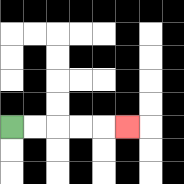{'start': '[0, 5]', 'end': '[5, 5]', 'path_directions': 'R,R,R,R,R', 'path_coordinates': '[[0, 5], [1, 5], [2, 5], [3, 5], [4, 5], [5, 5]]'}